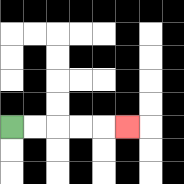{'start': '[0, 5]', 'end': '[5, 5]', 'path_directions': 'R,R,R,R,R', 'path_coordinates': '[[0, 5], [1, 5], [2, 5], [3, 5], [4, 5], [5, 5]]'}